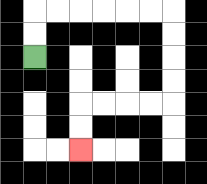{'start': '[1, 2]', 'end': '[3, 6]', 'path_directions': 'U,U,R,R,R,R,R,R,D,D,D,D,L,L,L,L,D,D', 'path_coordinates': '[[1, 2], [1, 1], [1, 0], [2, 0], [3, 0], [4, 0], [5, 0], [6, 0], [7, 0], [7, 1], [7, 2], [7, 3], [7, 4], [6, 4], [5, 4], [4, 4], [3, 4], [3, 5], [3, 6]]'}